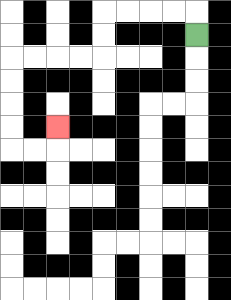{'start': '[8, 1]', 'end': '[2, 5]', 'path_directions': 'U,L,L,L,L,D,D,L,L,L,L,D,D,D,D,R,R,U', 'path_coordinates': '[[8, 1], [8, 0], [7, 0], [6, 0], [5, 0], [4, 0], [4, 1], [4, 2], [3, 2], [2, 2], [1, 2], [0, 2], [0, 3], [0, 4], [0, 5], [0, 6], [1, 6], [2, 6], [2, 5]]'}